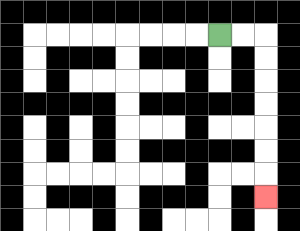{'start': '[9, 1]', 'end': '[11, 8]', 'path_directions': 'R,R,D,D,D,D,D,D,D', 'path_coordinates': '[[9, 1], [10, 1], [11, 1], [11, 2], [11, 3], [11, 4], [11, 5], [11, 6], [11, 7], [11, 8]]'}